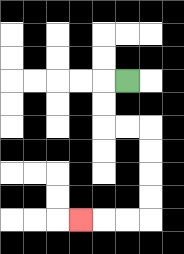{'start': '[5, 3]', 'end': '[3, 9]', 'path_directions': 'L,D,D,R,R,D,D,D,D,L,L,L', 'path_coordinates': '[[5, 3], [4, 3], [4, 4], [4, 5], [5, 5], [6, 5], [6, 6], [6, 7], [6, 8], [6, 9], [5, 9], [4, 9], [3, 9]]'}